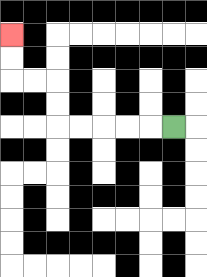{'start': '[7, 5]', 'end': '[0, 1]', 'path_directions': 'L,L,L,L,L,U,U,L,L,U,U', 'path_coordinates': '[[7, 5], [6, 5], [5, 5], [4, 5], [3, 5], [2, 5], [2, 4], [2, 3], [1, 3], [0, 3], [0, 2], [0, 1]]'}